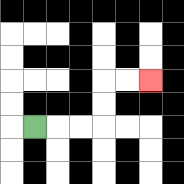{'start': '[1, 5]', 'end': '[6, 3]', 'path_directions': 'R,R,R,U,U,R,R', 'path_coordinates': '[[1, 5], [2, 5], [3, 5], [4, 5], [4, 4], [4, 3], [5, 3], [6, 3]]'}